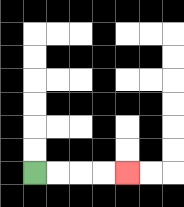{'start': '[1, 7]', 'end': '[5, 7]', 'path_directions': 'R,R,R,R', 'path_coordinates': '[[1, 7], [2, 7], [3, 7], [4, 7], [5, 7]]'}